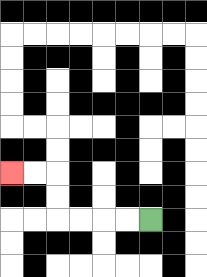{'start': '[6, 9]', 'end': '[0, 7]', 'path_directions': 'L,L,L,L,U,U,L,L', 'path_coordinates': '[[6, 9], [5, 9], [4, 9], [3, 9], [2, 9], [2, 8], [2, 7], [1, 7], [0, 7]]'}